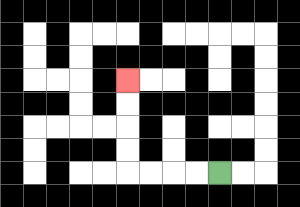{'start': '[9, 7]', 'end': '[5, 3]', 'path_directions': 'L,L,L,L,U,U,U,U', 'path_coordinates': '[[9, 7], [8, 7], [7, 7], [6, 7], [5, 7], [5, 6], [5, 5], [5, 4], [5, 3]]'}